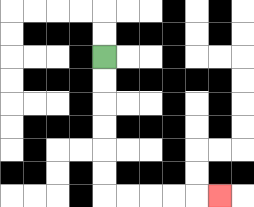{'start': '[4, 2]', 'end': '[9, 8]', 'path_directions': 'D,D,D,D,D,D,R,R,R,R,R', 'path_coordinates': '[[4, 2], [4, 3], [4, 4], [4, 5], [4, 6], [4, 7], [4, 8], [5, 8], [6, 8], [7, 8], [8, 8], [9, 8]]'}